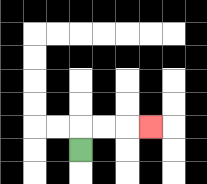{'start': '[3, 6]', 'end': '[6, 5]', 'path_directions': 'U,R,R,R', 'path_coordinates': '[[3, 6], [3, 5], [4, 5], [5, 5], [6, 5]]'}